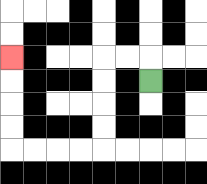{'start': '[6, 3]', 'end': '[0, 2]', 'path_directions': 'U,L,L,D,D,D,D,L,L,L,L,U,U,U,U', 'path_coordinates': '[[6, 3], [6, 2], [5, 2], [4, 2], [4, 3], [4, 4], [4, 5], [4, 6], [3, 6], [2, 6], [1, 6], [0, 6], [0, 5], [0, 4], [0, 3], [0, 2]]'}